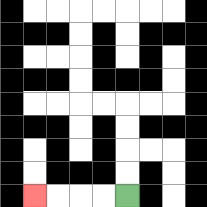{'start': '[5, 8]', 'end': '[1, 8]', 'path_directions': 'L,L,L,L', 'path_coordinates': '[[5, 8], [4, 8], [3, 8], [2, 8], [1, 8]]'}